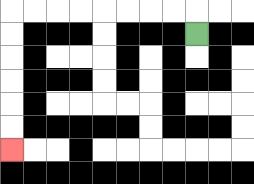{'start': '[8, 1]', 'end': '[0, 6]', 'path_directions': 'U,L,L,L,L,L,L,L,L,D,D,D,D,D,D', 'path_coordinates': '[[8, 1], [8, 0], [7, 0], [6, 0], [5, 0], [4, 0], [3, 0], [2, 0], [1, 0], [0, 0], [0, 1], [0, 2], [0, 3], [0, 4], [0, 5], [0, 6]]'}